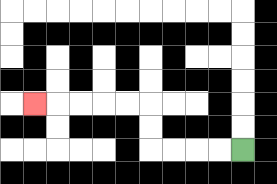{'start': '[10, 6]', 'end': '[1, 4]', 'path_directions': 'L,L,L,L,U,U,L,L,L,L,L', 'path_coordinates': '[[10, 6], [9, 6], [8, 6], [7, 6], [6, 6], [6, 5], [6, 4], [5, 4], [4, 4], [3, 4], [2, 4], [1, 4]]'}